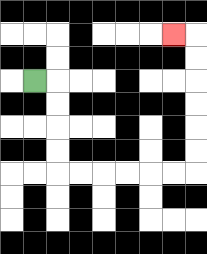{'start': '[1, 3]', 'end': '[7, 1]', 'path_directions': 'R,D,D,D,D,R,R,R,R,R,R,U,U,U,U,U,U,L', 'path_coordinates': '[[1, 3], [2, 3], [2, 4], [2, 5], [2, 6], [2, 7], [3, 7], [4, 7], [5, 7], [6, 7], [7, 7], [8, 7], [8, 6], [8, 5], [8, 4], [8, 3], [8, 2], [8, 1], [7, 1]]'}